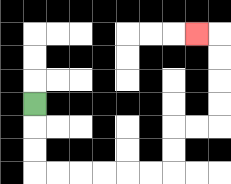{'start': '[1, 4]', 'end': '[8, 1]', 'path_directions': 'D,D,D,R,R,R,R,R,R,U,U,R,R,U,U,U,U,L', 'path_coordinates': '[[1, 4], [1, 5], [1, 6], [1, 7], [2, 7], [3, 7], [4, 7], [5, 7], [6, 7], [7, 7], [7, 6], [7, 5], [8, 5], [9, 5], [9, 4], [9, 3], [9, 2], [9, 1], [8, 1]]'}